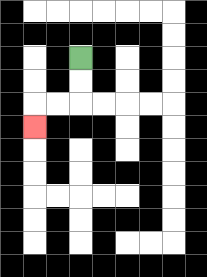{'start': '[3, 2]', 'end': '[1, 5]', 'path_directions': 'D,D,L,L,D', 'path_coordinates': '[[3, 2], [3, 3], [3, 4], [2, 4], [1, 4], [1, 5]]'}